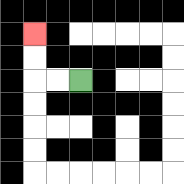{'start': '[3, 3]', 'end': '[1, 1]', 'path_directions': 'L,L,U,U', 'path_coordinates': '[[3, 3], [2, 3], [1, 3], [1, 2], [1, 1]]'}